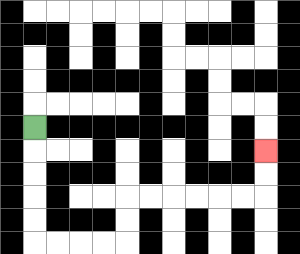{'start': '[1, 5]', 'end': '[11, 6]', 'path_directions': 'D,D,D,D,D,R,R,R,R,U,U,R,R,R,R,R,R,U,U', 'path_coordinates': '[[1, 5], [1, 6], [1, 7], [1, 8], [1, 9], [1, 10], [2, 10], [3, 10], [4, 10], [5, 10], [5, 9], [5, 8], [6, 8], [7, 8], [8, 8], [9, 8], [10, 8], [11, 8], [11, 7], [11, 6]]'}